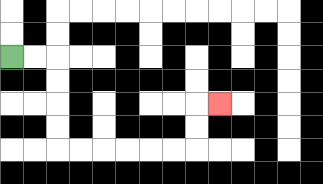{'start': '[0, 2]', 'end': '[9, 4]', 'path_directions': 'R,R,D,D,D,D,R,R,R,R,R,R,U,U,R', 'path_coordinates': '[[0, 2], [1, 2], [2, 2], [2, 3], [2, 4], [2, 5], [2, 6], [3, 6], [4, 6], [5, 6], [6, 6], [7, 6], [8, 6], [8, 5], [8, 4], [9, 4]]'}